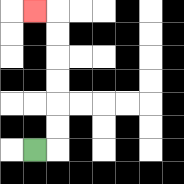{'start': '[1, 6]', 'end': '[1, 0]', 'path_directions': 'R,U,U,U,U,U,U,L', 'path_coordinates': '[[1, 6], [2, 6], [2, 5], [2, 4], [2, 3], [2, 2], [2, 1], [2, 0], [1, 0]]'}